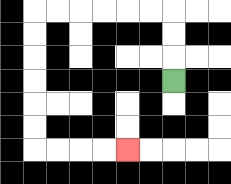{'start': '[7, 3]', 'end': '[5, 6]', 'path_directions': 'U,U,U,L,L,L,L,L,L,D,D,D,D,D,D,R,R,R,R', 'path_coordinates': '[[7, 3], [7, 2], [7, 1], [7, 0], [6, 0], [5, 0], [4, 0], [3, 0], [2, 0], [1, 0], [1, 1], [1, 2], [1, 3], [1, 4], [1, 5], [1, 6], [2, 6], [3, 6], [4, 6], [5, 6]]'}